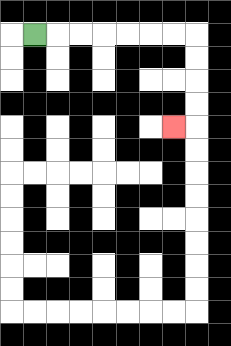{'start': '[1, 1]', 'end': '[7, 5]', 'path_directions': 'R,R,R,R,R,R,R,D,D,D,D,L', 'path_coordinates': '[[1, 1], [2, 1], [3, 1], [4, 1], [5, 1], [6, 1], [7, 1], [8, 1], [8, 2], [8, 3], [8, 4], [8, 5], [7, 5]]'}